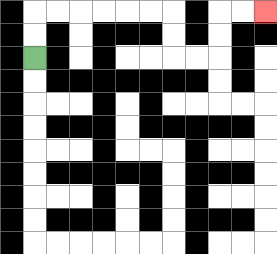{'start': '[1, 2]', 'end': '[11, 0]', 'path_directions': 'U,U,R,R,R,R,R,R,D,D,R,R,U,U,R,R', 'path_coordinates': '[[1, 2], [1, 1], [1, 0], [2, 0], [3, 0], [4, 0], [5, 0], [6, 0], [7, 0], [7, 1], [7, 2], [8, 2], [9, 2], [9, 1], [9, 0], [10, 0], [11, 0]]'}